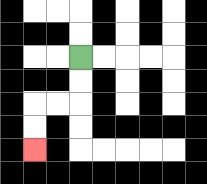{'start': '[3, 2]', 'end': '[1, 6]', 'path_directions': 'D,D,L,L,D,D', 'path_coordinates': '[[3, 2], [3, 3], [3, 4], [2, 4], [1, 4], [1, 5], [1, 6]]'}